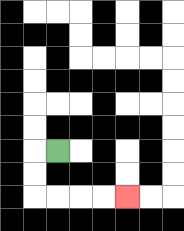{'start': '[2, 6]', 'end': '[5, 8]', 'path_directions': 'L,D,D,R,R,R,R', 'path_coordinates': '[[2, 6], [1, 6], [1, 7], [1, 8], [2, 8], [3, 8], [4, 8], [5, 8]]'}